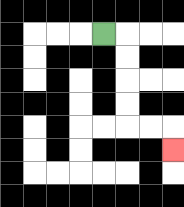{'start': '[4, 1]', 'end': '[7, 6]', 'path_directions': 'R,D,D,D,D,R,R,D', 'path_coordinates': '[[4, 1], [5, 1], [5, 2], [5, 3], [5, 4], [5, 5], [6, 5], [7, 5], [7, 6]]'}